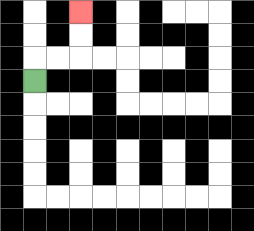{'start': '[1, 3]', 'end': '[3, 0]', 'path_directions': 'U,R,R,U,U', 'path_coordinates': '[[1, 3], [1, 2], [2, 2], [3, 2], [3, 1], [3, 0]]'}